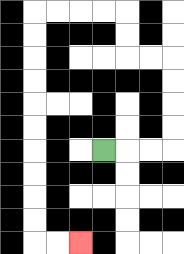{'start': '[4, 6]', 'end': '[3, 10]', 'path_directions': 'R,R,R,U,U,U,U,L,L,U,U,L,L,L,L,D,D,D,D,D,D,D,D,D,D,R,R', 'path_coordinates': '[[4, 6], [5, 6], [6, 6], [7, 6], [7, 5], [7, 4], [7, 3], [7, 2], [6, 2], [5, 2], [5, 1], [5, 0], [4, 0], [3, 0], [2, 0], [1, 0], [1, 1], [1, 2], [1, 3], [1, 4], [1, 5], [1, 6], [1, 7], [1, 8], [1, 9], [1, 10], [2, 10], [3, 10]]'}